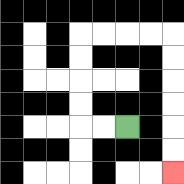{'start': '[5, 5]', 'end': '[7, 7]', 'path_directions': 'L,L,U,U,U,U,R,R,R,R,D,D,D,D,D,D', 'path_coordinates': '[[5, 5], [4, 5], [3, 5], [3, 4], [3, 3], [3, 2], [3, 1], [4, 1], [5, 1], [6, 1], [7, 1], [7, 2], [7, 3], [7, 4], [7, 5], [7, 6], [7, 7]]'}